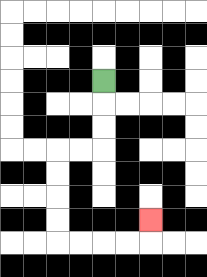{'start': '[4, 3]', 'end': '[6, 9]', 'path_directions': 'D,D,D,L,L,D,D,D,D,R,R,R,R,U', 'path_coordinates': '[[4, 3], [4, 4], [4, 5], [4, 6], [3, 6], [2, 6], [2, 7], [2, 8], [2, 9], [2, 10], [3, 10], [4, 10], [5, 10], [6, 10], [6, 9]]'}